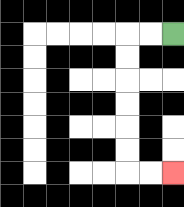{'start': '[7, 1]', 'end': '[7, 7]', 'path_directions': 'L,L,D,D,D,D,D,D,R,R', 'path_coordinates': '[[7, 1], [6, 1], [5, 1], [5, 2], [5, 3], [5, 4], [5, 5], [5, 6], [5, 7], [6, 7], [7, 7]]'}